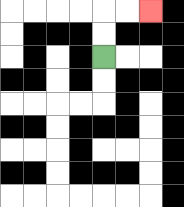{'start': '[4, 2]', 'end': '[6, 0]', 'path_directions': 'U,U,R,R', 'path_coordinates': '[[4, 2], [4, 1], [4, 0], [5, 0], [6, 0]]'}